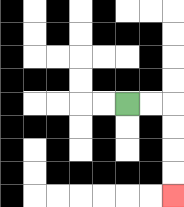{'start': '[5, 4]', 'end': '[7, 8]', 'path_directions': 'R,R,D,D,D,D', 'path_coordinates': '[[5, 4], [6, 4], [7, 4], [7, 5], [7, 6], [7, 7], [7, 8]]'}